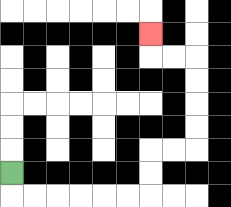{'start': '[0, 7]', 'end': '[6, 1]', 'path_directions': 'D,R,R,R,R,R,R,U,U,R,R,U,U,U,U,L,L,U', 'path_coordinates': '[[0, 7], [0, 8], [1, 8], [2, 8], [3, 8], [4, 8], [5, 8], [6, 8], [6, 7], [6, 6], [7, 6], [8, 6], [8, 5], [8, 4], [8, 3], [8, 2], [7, 2], [6, 2], [6, 1]]'}